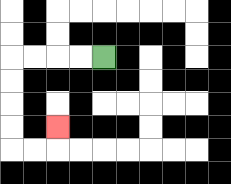{'start': '[4, 2]', 'end': '[2, 5]', 'path_directions': 'L,L,L,L,D,D,D,D,R,R,U', 'path_coordinates': '[[4, 2], [3, 2], [2, 2], [1, 2], [0, 2], [0, 3], [0, 4], [0, 5], [0, 6], [1, 6], [2, 6], [2, 5]]'}